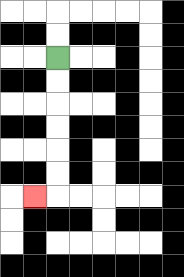{'start': '[2, 2]', 'end': '[1, 8]', 'path_directions': 'D,D,D,D,D,D,L', 'path_coordinates': '[[2, 2], [2, 3], [2, 4], [2, 5], [2, 6], [2, 7], [2, 8], [1, 8]]'}